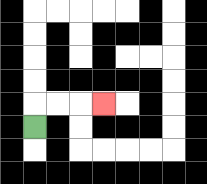{'start': '[1, 5]', 'end': '[4, 4]', 'path_directions': 'U,R,R,R', 'path_coordinates': '[[1, 5], [1, 4], [2, 4], [3, 4], [4, 4]]'}